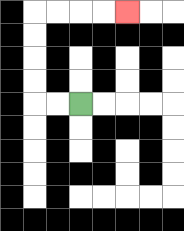{'start': '[3, 4]', 'end': '[5, 0]', 'path_directions': 'L,L,U,U,U,U,R,R,R,R', 'path_coordinates': '[[3, 4], [2, 4], [1, 4], [1, 3], [1, 2], [1, 1], [1, 0], [2, 0], [3, 0], [4, 0], [5, 0]]'}